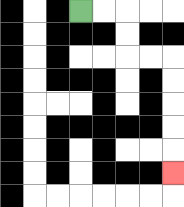{'start': '[3, 0]', 'end': '[7, 7]', 'path_directions': 'R,R,D,D,R,R,D,D,D,D,D', 'path_coordinates': '[[3, 0], [4, 0], [5, 0], [5, 1], [5, 2], [6, 2], [7, 2], [7, 3], [7, 4], [7, 5], [7, 6], [7, 7]]'}